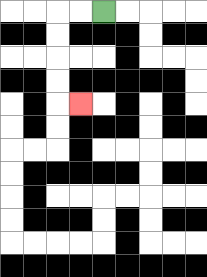{'start': '[4, 0]', 'end': '[3, 4]', 'path_directions': 'L,L,D,D,D,D,R', 'path_coordinates': '[[4, 0], [3, 0], [2, 0], [2, 1], [2, 2], [2, 3], [2, 4], [3, 4]]'}